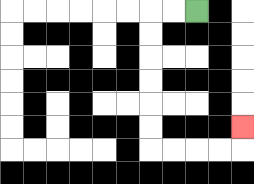{'start': '[8, 0]', 'end': '[10, 5]', 'path_directions': 'L,L,D,D,D,D,D,D,R,R,R,R,U', 'path_coordinates': '[[8, 0], [7, 0], [6, 0], [6, 1], [6, 2], [6, 3], [6, 4], [6, 5], [6, 6], [7, 6], [8, 6], [9, 6], [10, 6], [10, 5]]'}